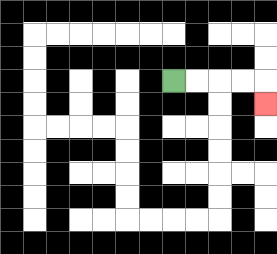{'start': '[7, 3]', 'end': '[11, 4]', 'path_directions': 'R,R,R,R,D', 'path_coordinates': '[[7, 3], [8, 3], [9, 3], [10, 3], [11, 3], [11, 4]]'}